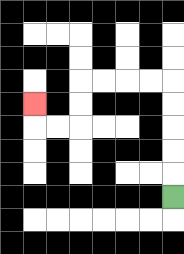{'start': '[7, 8]', 'end': '[1, 4]', 'path_directions': 'U,U,U,U,U,L,L,L,L,D,D,L,L,U', 'path_coordinates': '[[7, 8], [7, 7], [7, 6], [7, 5], [7, 4], [7, 3], [6, 3], [5, 3], [4, 3], [3, 3], [3, 4], [3, 5], [2, 5], [1, 5], [1, 4]]'}